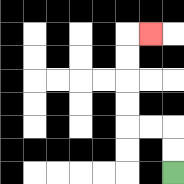{'start': '[7, 7]', 'end': '[6, 1]', 'path_directions': 'U,U,L,L,U,U,U,U,R', 'path_coordinates': '[[7, 7], [7, 6], [7, 5], [6, 5], [5, 5], [5, 4], [5, 3], [5, 2], [5, 1], [6, 1]]'}